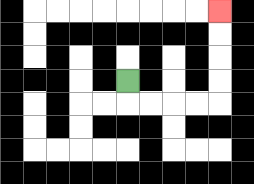{'start': '[5, 3]', 'end': '[9, 0]', 'path_directions': 'D,R,R,R,R,U,U,U,U', 'path_coordinates': '[[5, 3], [5, 4], [6, 4], [7, 4], [8, 4], [9, 4], [9, 3], [9, 2], [9, 1], [9, 0]]'}